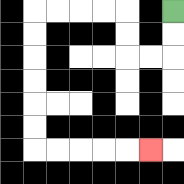{'start': '[7, 0]', 'end': '[6, 6]', 'path_directions': 'D,D,L,L,U,U,L,L,L,L,D,D,D,D,D,D,R,R,R,R,R', 'path_coordinates': '[[7, 0], [7, 1], [7, 2], [6, 2], [5, 2], [5, 1], [5, 0], [4, 0], [3, 0], [2, 0], [1, 0], [1, 1], [1, 2], [1, 3], [1, 4], [1, 5], [1, 6], [2, 6], [3, 6], [4, 6], [5, 6], [6, 6]]'}